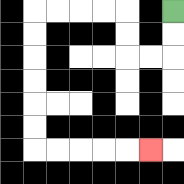{'start': '[7, 0]', 'end': '[6, 6]', 'path_directions': 'D,D,L,L,U,U,L,L,L,L,D,D,D,D,D,D,R,R,R,R,R', 'path_coordinates': '[[7, 0], [7, 1], [7, 2], [6, 2], [5, 2], [5, 1], [5, 0], [4, 0], [3, 0], [2, 0], [1, 0], [1, 1], [1, 2], [1, 3], [1, 4], [1, 5], [1, 6], [2, 6], [3, 6], [4, 6], [5, 6], [6, 6]]'}